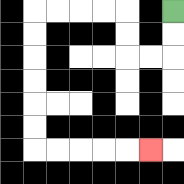{'start': '[7, 0]', 'end': '[6, 6]', 'path_directions': 'D,D,L,L,U,U,L,L,L,L,D,D,D,D,D,D,R,R,R,R,R', 'path_coordinates': '[[7, 0], [7, 1], [7, 2], [6, 2], [5, 2], [5, 1], [5, 0], [4, 0], [3, 0], [2, 0], [1, 0], [1, 1], [1, 2], [1, 3], [1, 4], [1, 5], [1, 6], [2, 6], [3, 6], [4, 6], [5, 6], [6, 6]]'}